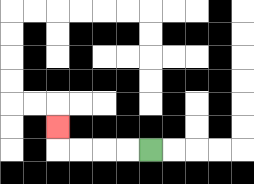{'start': '[6, 6]', 'end': '[2, 5]', 'path_directions': 'L,L,L,L,U', 'path_coordinates': '[[6, 6], [5, 6], [4, 6], [3, 6], [2, 6], [2, 5]]'}